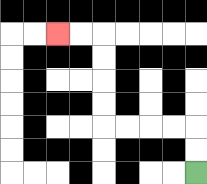{'start': '[8, 7]', 'end': '[2, 1]', 'path_directions': 'U,U,L,L,L,L,U,U,U,U,L,L', 'path_coordinates': '[[8, 7], [8, 6], [8, 5], [7, 5], [6, 5], [5, 5], [4, 5], [4, 4], [4, 3], [4, 2], [4, 1], [3, 1], [2, 1]]'}